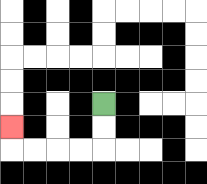{'start': '[4, 4]', 'end': '[0, 5]', 'path_directions': 'D,D,L,L,L,L,U', 'path_coordinates': '[[4, 4], [4, 5], [4, 6], [3, 6], [2, 6], [1, 6], [0, 6], [0, 5]]'}